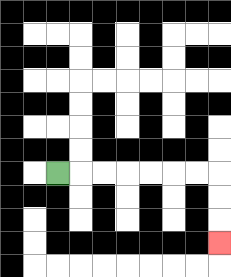{'start': '[2, 7]', 'end': '[9, 10]', 'path_directions': 'R,R,R,R,R,R,R,D,D,D', 'path_coordinates': '[[2, 7], [3, 7], [4, 7], [5, 7], [6, 7], [7, 7], [8, 7], [9, 7], [9, 8], [9, 9], [9, 10]]'}